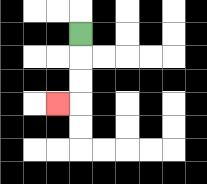{'start': '[3, 1]', 'end': '[2, 4]', 'path_directions': 'D,D,D,L', 'path_coordinates': '[[3, 1], [3, 2], [3, 3], [3, 4], [2, 4]]'}